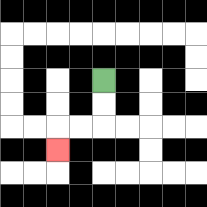{'start': '[4, 3]', 'end': '[2, 6]', 'path_directions': 'D,D,L,L,D', 'path_coordinates': '[[4, 3], [4, 4], [4, 5], [3, 5], [2, 5], [2, 6]]'}